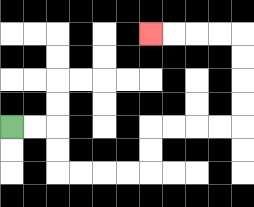{'start': '[0, 5]', 'end': '[6, 1]', 'path_directions': 'R,R,D,D,R,R,R,R,U,U,R,R,R,R,U,U,U,U,L,L,L,L', 'path_coordinates': '[[0, 5], [1, 5], [2, 5], [2, 6], [2, 7], [3, 7], [4, 7], [5, 7], [6, 7], [6, 6], [6, 5], [7, 5], [8, 5], [9, 5], [10, 5], [10, 4], [10, 3], [10, 2], [10, 1], [9, 1], [8, 1], [7, 1], [6, 1]]'}